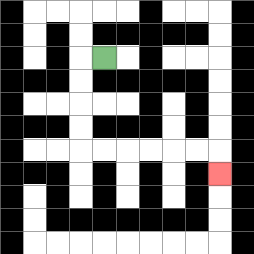{'start': '[4, 2]', 'end': '[9, 7]', 'path_directions': 'L,D,D,D,D,R,R,R,R,R,R,D', 'path_coordinates': '[[4, 2], [3, 2], [3, 3], [3, 4], [3, 5], [3, 6], [4, 6], [5, 6], [6, 6], [7, 6], [8, 6], [9, 6], [9, 7]]'}